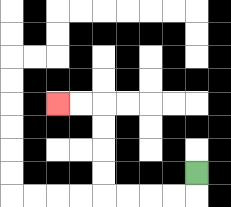{'start': '[8, 7]', 'end': '[2, 4]', 'path_directions': 'D,L,L,L,L,U,U,U,U,L,L', 'path_coordinates': '[[8, 7], [8, 8], [7, 8], [6, 8], [5, 8], [4, 8], [4, 7], [4, 6], [4, 5], [4, 4], [3, 4], [2, 4]]'}